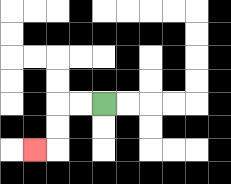{'start': '[4, 4]', 'end': '[1, 6]', 'path_directions': 'L,L,D,D,L', 'path_coordinates': '[[4, 4], [3, 4], [2, 4], [2, 5], [2, 6], [1, 6]]'}